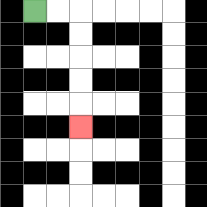{'start': '[1, 0]', 'end': '[3, 5]', 'path_directions': 'R,R,D,D,D,D,D', 'path_coordinates': '[[1, 0], [2, 0], [3, 0], [3, 1], [3, 2], [3, 3], [3, 4], [3, 5]]'}